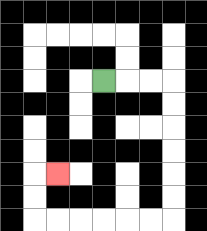{'start': '[4, 3]', 'end': '[2, 7]', 'path_directions': 'R,R,R,D,D,D,D,D,D,L,L,L,L,L,L,U,U,R', 'path_coordinates': '[[4, 3], [5, 3], [6, 3], [7, 3], [7, 4], [7, 5], [7, 6], [7, 7], [7, 8], [7, 9], [6, 9], [5, 9], [4, 9], [3, 9], [2, 9], [1, 9], [1, 8], [1, 7], [2, 7]]'}